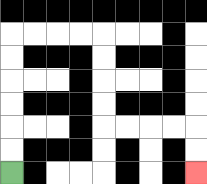{'start': '[0, 7]', 'end': '[8, 7]', 'path_directions': 'U,U,U,U,U,U,R,R,R,R,D,D,D,D,R,R,R,R,D,D', 'path_coordinates': '[[0, 7], [0, 6], [0, 5], [0, 4], [0, 3], [0, 2], [0, 1], [1, 1], [2, 1], [3, 1], [4, 1], [4, 2], [4, 3], [4, 4], [4, 5], [5, 5], [6, 5], [7, 5], [8, 5], [8, 6], [8, 7]]'}